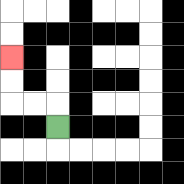{'start': '[2, 5]', 'end': '[0, 2]', 'path_directions': 'U,L,L,U,U', 'path_coordinates': '[[2, 5], [2, 4], [1, 4], [0, 4], [0, 3], [0, 2]]'}